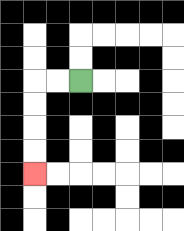{'start': '[3, 3]', 'end': '[1, 7]', 'path_directions': 'L,L,D,D,D,D', 'path_coordinates': '[[3, 3], [2, 3], [1, 3], [1, 4], [1, 5], [1, 6], [1, 7]]'}